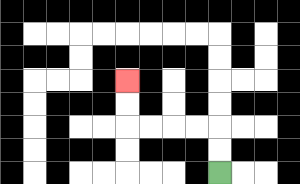{'start': '[9, 7]', 'end': '[5, 3]', 'path_directions': 'U,U,L,L,L,L,U,U', 'path_coordinates': '[[9, 7], [9, 6], [9, 5], [8, 5], [7, 5], [6, 5], [5, 5], [5, 4], [5, 3]]'}